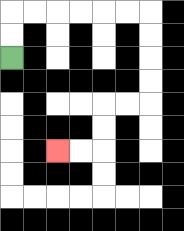{'start': '[0, 2]', 'end': '[2, 6]', 'path_directions': 'U,U,R,R,R,R,R,R,D,D,D,D,L,L,D,D,L,L', 'path_coordinates': '[[0, 2], [0, 1], [0, 0], [1, 0], [2, 0], [3, 0], [4, 0], [5, 0], [6, 0], [6, 1], [6, 2], [6, 3], [6, 4], [5, 4], [4, 4], [4, 5], [4, 6], [3, 6], [2, 6]]'}